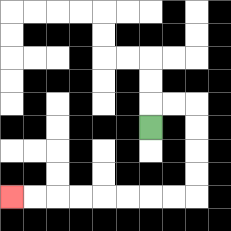{'start': '[6, 5]', 'end': '[0, 8]', 'path_directions': 'U,R,R,D,D,D,D,L,L,L,L,L,L,L,L', 'path_coordinates': '[[6, 5], [6, 4], [7, 4], [8, 4], [8, 5], [8, 6], [8, 7], [8, 8], [7, 8], [6, 8], [5, 8], [4, 8], [3, 8], [2, 8], [1, 8], [0, 8]]'}